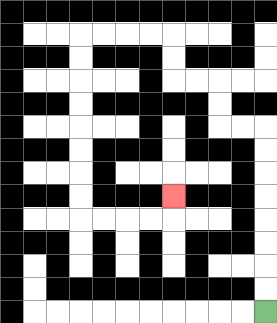{'start': '[11, 13]', 'end': '[7, 8]', 'path_directions': 'U,U,U,U,U,U,U,U,L,L,U,U,L,L,U,U,L,L,L,L,D,D,D,D,D,D,D,D,R,R,R,R,U', 'path_coordinates': '[[11, 13], [11, 12], [11, 11], [11, 10], [11, 9], [11, 8], [11, 7], [11, 6], [11, 5], [10, 5], [9, 5], [9, 4], [9, 3], [8, 3], [7, 3], [7, 2], [7, 1], [6, 1], [5, 1], [4, 1], [3, 1], [3, 2], [3, 3], [3, 4], [3, 5], [3, 6], [3, 7], [3, 8], [3, 9], [4, 9], [5, 9], [6, 9], [7, 9], [7, 8]]'}